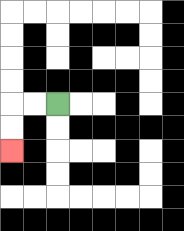{'start': '[2, 4]', 'end': '[0, 6]', 'path_directions': 'L,L,D,D', 'path_coordinates': '[[2, 4], [1, 4], [0, 4], [0, 5], [0, 6]]'}